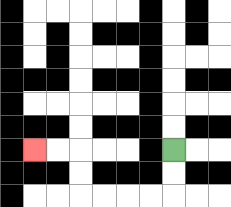{'start': '[7, 6]', 'end': '[1, 6]', 'path_directions': 'D,D,L,L,L,L,U,U,L,L', 'path_coordinates': '[[7, 6], [7, 7], [7, 8], [6, 8], [5, 8], [4, 8], [3, 8], [3, 7], [3, 6], [2, 6], [1, 6]]'}